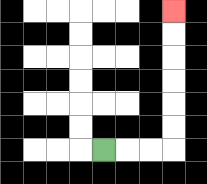{'start': '[4, 6]', 'end': '[7, 0]', 'path_directions': 'R,R,R,U,U,U,U,U,U', 'path_coordinates': '[[4, 6], [5, 6], [6, 6], [7, 6], [7, 5], [7, 4], [7, 3], [7, 2], [7, 1], [7, 0]]'}